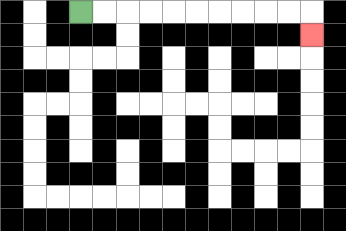{'start': '[3, 0]', 'end': '[13, 1]', 'path_directions': 'R,R,R,R,R,R,R,R,R,R,D', 'path_coordinates': '[[3, 0], [4, 0], [5, 0], [6, 0], [7, 0], [8, 0], [9, 0], [10, 0], [11, 0], [12, 0], [13, 0], [13, 1]]'}